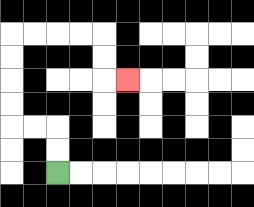{'start': '[2, 7]', 'end': '[5, 3]', 'path_directions': 'U,U,L,L,U,U,U,U,R,R,R,R,D,D,R', 'path_coordinates': '[[2, 7], [2, 6], [2, 5], [1, 5], [0, 5], [0, 4], [0, 3], [0, 2], [0, 1], [1, 1], [2, 1], [3, 1], [4, 1], [4, 2], [4, 3], [5, 3]]'}